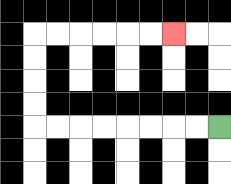{'start': '[9, 5]', 'end': '[7, 1]', 'path_directions': 'L,L,L,L,L,L,L,L,U,U,U,U,R,R,R,R,R,R', 'path_coordinates': '[[9, 5], [8, 5], [7, 5], [6, 5], [5, 5], [4, 5], [3, 5], [2, 5], [1, 5], [1, 4], [1, 3], [1, 2], [1, 1], [2, 1], [3, 1], [4, 1], [5, 1], [6, 1], [7, 1]]'}